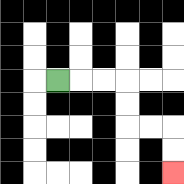{'start': '[2, 3]', 'end': '[7, 7]', 'path_directions': 'R,R,R,D,D,R,R,D,D', 'path_coordinates': '[[2, 3], [3, 3], [4, 3], [5, 3], [5, 4], [5, 5], [6, 5], [7, 5], [7, 6], [7, 7]]'}